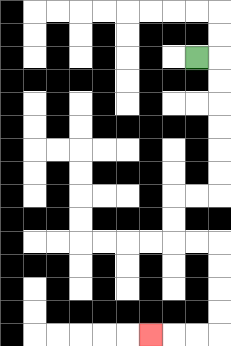{'start': '[8, 2]', 'end': '[6, 14]', 'path_directions': 'R,D,D,D,D,D,D,L,L,D,D,R,R,D,D,D,D,L,L,L', 'path_coordinates': '[[8, 2], [9, 2], [9, 3], [9, 4], [9, 5], [9, 6], [9, 7], [9, 8], [8, 8], [7, 8], [7, 9], [7, 10], [8, 10], [9, 10], [9, 11], [9, 12], [9, 13], [9, 14], [8, 14], [7, 14], [6, 14]]'}